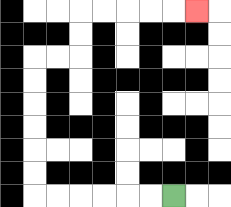{'start': '[7, 8]', 'end': '[8, 0]', 'path_directions': 'L,L,L,L,L,L,U,U,U,U,U,U,R,R,U,U,R,R,R,R,R', 'path_coordinates': '[[7, 8], [6, 8], [5, 8], [4, 8], [3, 8], [2, 8], [1, 8], [1, 7], [1, 6], [1, 5], [1, 4], [1, 3], [1, 2], [2, 2], [3, 2], [3, 1], [3, 0], [4, 0], [5, 0], [6, 0], [7, 0], [8, 0]]'}